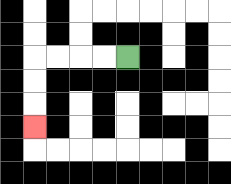{'start': '[5, 2]', 'end': '[1, 5]', 'path_directions': 'L,L,L,L,D,D,D', 'path_coordinates': '[[5, 2], [4, 2], [3, 2], [2, 2], [1, 2], [1, 3], [1, 4], [1, 5]]'}